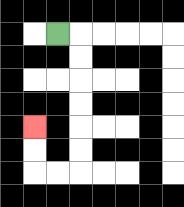{'start': '[2, 1]', 'end': '[1, 5]', 'path_directions': 'R,D,D,D,D,D,D,L,L,U,U', 'path_coordinates': '[[2, 1], [3, 1], [3, 2], [3, 3], [3, 4], [3, 5], [3, 6], [3, 7], [2, 7], [1, 7], [1, 6], [1, 5]]'}